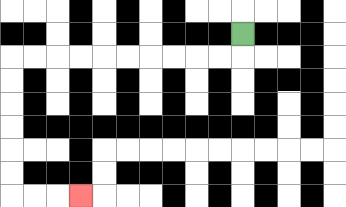{'start': '[10, 1]', 'end': '[3, 8]', 'path_directions': 'D,L,L,L,L,L,L,L,L,L,L,D,D,D,D,D,D,R,R,R', 'path_coordinates': '[[10, 1], [10, 2], [9, 2], [8, 2], [7, 2], [6, 2], [5, 2], [4, 2], [3, 2], [2, 2], [1, 2], [0, 2], [0, 3], [0, 4], [0, 5], [0, 6], [0, 7], [0, 8], [1, 8], [2, 8], [3, 8]]'}